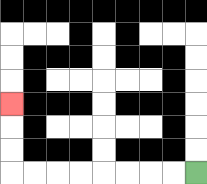{'start': '[8, 7]', 'end': '[0, 4]', 'path_directions': 'L,L,L,L,L,L,L,L,U,U,U', 'path_coordinates': '[[8, 7], [7, 7], [6, 7], [5, 7], [4, 7], [3, 7], [2, 7], [1, 7], [0, 7], [0, 6], [0, 5], [0, 4]]'}